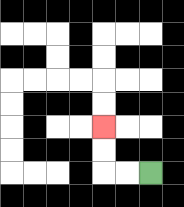{'start': '[6, 7]', 'end': '[4, 5]', 'path_directions': 'L,L,U,U', 'path_coordinates': '[[6, 7], [5, 7], [4, 7], [4, 6], [4, 5]]'}